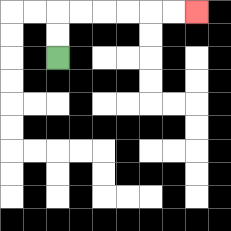{'start': '[2, 2]', 'end': '[8, 0]', 'path_directions': 'U,U,R,R,R,R,R,R', 'path_coordinates': '[[2, 2], [2, 1], [2, 0], [3, 0], [4, 0], [5, 0], [6, 0], [7, 0], [8, 0]]'}